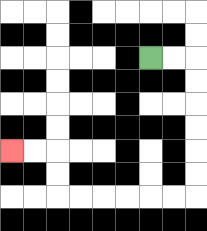{'start': '[6, 2]', 'end': '[0, 6]', 'path_directions': 'R,R,D,D,D,D,D,D,L,L,L,L,L,L,U,U,L,L', 'path_coordinates': '[[6, 2], [7, 2], [8, 2], [8, 3], [8, 4], [8, 5], [8, 6], [8, 7], [8, 8], [7, 8], [6, 8], [5, 8], [4, 8], [3, 8], [2, 8], [2, 7], [2, 6], [1, 6], [0, 6]]'}